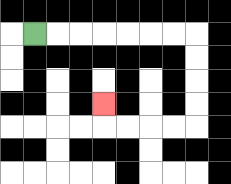{'start': '[1, 1]', 'end': '[4, 4]', 'path_directions': 'R,R,R,R,R,R,R,D,D,D,D,L,L,L,L,U', 'path_coordinates': '[[1, 1], [2, 1], [3, 1], [4, 1], [5, 1], [6, 1], [7, 1], [8, 1], [8, 2], [8, 3], [8, 4], [8, 5], [7, 5], [6, 5], [5, 5], [4, 5], [4, 4]]'}